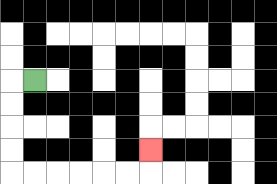{'start': '[1, 3]', 'end': '[6, 6]', 'path_directions': 'L,D,D,D,D,R,R,R,R,R,R,U', 'path_coordinates': '[[1, 3], [0, 3], [0, 4], [0, 5], [0, 6], [0, 7], [1, 7], [2, 7], [3, 7], [4, 7], [5, 7], [6, 7], [6, 6]]'}